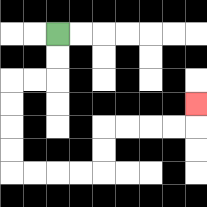{'start': '[2, 1]', 'end': '[8, 4]', 'path_directions': 'D,D,L,L,D,D,D,D,R,R,R,R,U,U,R,R,R,R,U', 'path_coordinates': '[[2, 1], [2, 2], [2, 3], [1, 3], [0, 3], [0, 4], [0, 5], [0, 6], [0, 7], [1, 7], [2, 7], [3, 7], [4, 7], [4, 6], [4, 5], [5, 5], [6, 5], [7, 5], [8, 5], [8, 4]]'}